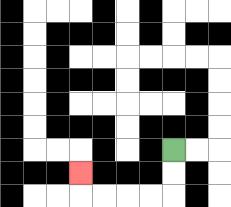{'start': '[7, 6]', 'end': '[3, 7]', 'path_directions': 'D,D,L,L,L,L,U', 'path_coordinates': '[[7, 6], [7, 7], [7, 8], [6, 8], [5, 8], [4, 8], [3, 8], [3, 7]]'}